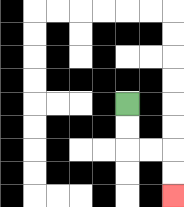{'start': '[5, 4]', 'end': '[7, 8]', 'path_directions': 'D,D,R,R,D,D', 'path_coordinates': '[[5, 4], [5, 5], [5, 6], [6, 6], [7, 6], [7, 7], [7, 8]]'}